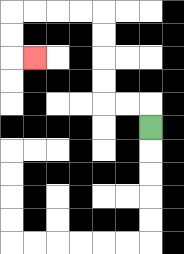{'start': '[6, 5]', 'end': '[1, 2]', 'path_directions': 'U,L,L,U,U,U,U,L,L,L,L,D,D,R', 'path_coordinates': '[[6, 5], [6, 4], [5, 4], [4, 4], [4, 3], [4, 2], [4, 1], [4, 0], [3, 0], [2, 0], [1, 0], [0, 0], [0, 1], [0, 2], [1, 2]]'}